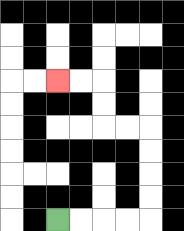{'start': '[2, 9]', 'end': '[2, 3]', 'path_directions': 'R,R,R,R,U,U,U,U,L,L,U,U,L,L', 'path_coordinates': '[[2, 9], [3, 9], [4, 9], [5, 9], [6, 9], [6, 8], [6, 7], [6, 6], [6, 5], [5, 5], [4, 5], [4, 4], [4, 3], [3, 3], [2, 3]]'}